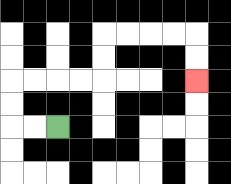{'start': '[2, 5]', 'end': '[8, 3]', 'path_directions': 'L,L,U,U,R,R,R,R,U,U,R,R,R,R,D,D', 'path_coordinates': '[[2, 5], [1, 5], [0, 5], [0, 4], [0, 3], [1, 3], [2, 3], [3, 3], [4, 3], [4, 2], [4, 1], [5, 1], [6, 1], [7, 1], [8, 1], [8, 2], [8, 3]]'}